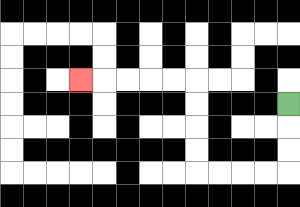{'start': '[12, 4]', 'end': '[3, 3]', 'path_directions': 'D,D,D,L,L,L,L,U,U,U,U,L,L,L,L,L', 'path_coordinates': '[[12, 4], [12, 5], [12, 6], [12, 7], [11, 7], [10, 7], [9, 7], [8, 7], [8, 6], [8, 5], [8, 4], [8, 3], [7, 3], [6, 3], [5, 3], [4, 3], [3, 3]]'}